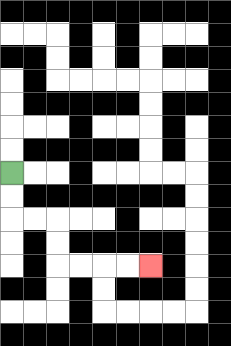{'start': '[0, 7]', 'end': '[6, 11]', 'path_directions': 'D,D,R,R,D,D,R,R,R,R', 'path_coordinates': '[[0, 7], [0, 8], [0, 9], [1, 9], [2, 9], [2, 10], [2, 11], [3, 11], [4, 11], [5, 11], [6, 11]]'}